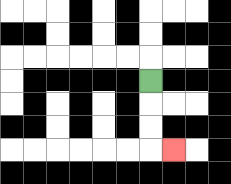{'start': '[6, 3]', 'end': '[7, 6]', 'path_directions': 'D,D,D,R', 'path_coordinates': '[[6, 3], [6, 4], [6, 5], [6, 6], [7, 6]]'}